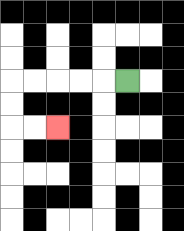{'start': '[5, 3]', 'end': '[2, 5]', 'path_directions': 'L,L,L,L,L,D,D,R,R', 'path_coordinates': '[[5, 3], [4, 3], [3, 3], [2, 3], [1, 3], [0, 3], [0, 4], [0, 5], [1, 5], [2, 5]]'}